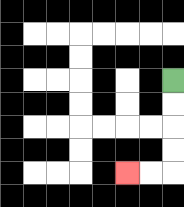{'start': '[7, 3]', 'end': '[5, 7]', 'path_directions': 'D,D,D,D,L,L', 'path_coordinates': '[[7, 3], [7, 4], [7, 5], [7, 6], [7, 7], [6, 7], [5, 7]]'}